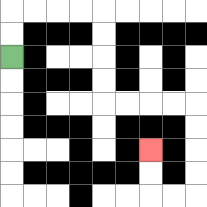{'start': '[0, 2]', 'end': '[6, 6]', 'path_directions': 'U,U,R,R,R,R,D,D,D,D,R,R,R,R,D,D,D,D,L,L,U,U', 'path_coordinates': '[[0, 2], [0, 1], [0, 0], [1, 0], [2, 0], [3, 0], [4, 0], [4, 1], [4, 2], [4, 3], [4, 4], [5, 4], [6, 4], [7, 4], [8, 4], [8, 5], [8, 6], [8, 7], [8, 8], [7, 8], [6, 8], [6, 7], [6, 6]]'}